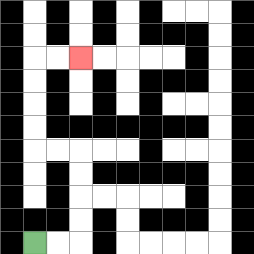{'start': '[1, 10]', 'end': '[3, 2]', 'path_directions': 'R,R,U,U,U,U,L,L,U,U,U,U,R,R', 'path_coordinates': '[[1, 10], [2, 10], [3, 10], [3, 9], [3, 8], [3, 7], [3, 6], [2, 6], [1, 6], [1, 5], [1, 4], [1, 3], [1, 2], [2, 2], [3, 2]]'}